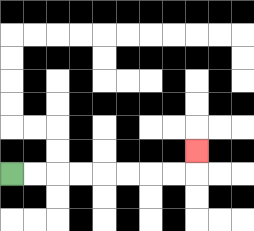{'start': '[0, 7]', 'end': '[8, 6]', 'path_directions': 'R,R,R,R,R,R,R,R,U', 'path_coordinates': '[[0, 7], [1, 7], [2, 7], [3, 7], [4, 7], [5, 7], [6, 7], [7, 7], [8, 7], [8, 6]]'}